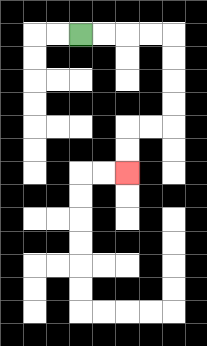{'start': '[3, 1]', 'end': '[5, 7]', 'path_directions': 'R,R,R,R,D,D,D,D,L,L,D,D', 'path_coordinates': '[[3, 1], [4, 1], [5, 1], [6, 1], [7, 1], [7, 2], [7, 3], [7, 4], [7, 5], [6, 5], [5, 5], [5, 6], [5, 7]]'}